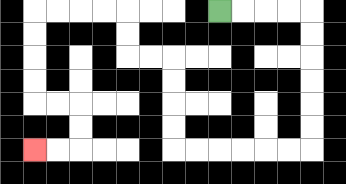{'start': '[9, 0]', 'end': '[1, 6]', 'path_directions': 'R,R,R,R,D,D,D,D,D,D,L,L,L,L,L,L,U,U,U,U,L,L,U,U,L,L,L,L,D,D,D,D,R,R,D,D,L,L', 'path_coordinates': '[[9, 0], [10, 0], [11, 0], [12, 0], [13, 0], [13, 1], [13, 2], [13, 3], [13, 4], [13, 5], [13, 6], [12, 6], [11, 6], [10, 6], [9, 6], [8, 6], [7, 6], [7, 5], [7, 4], [7, 3], [7, 2], [6, 2], [5, 2], [5, 1], [5, 0], [4, 0], [3, 0], [2, 0], [1, 0], [1, 1], [1, 2], [1, 3], [1, 4], [2, 4], [3, 4], [3, 5], [3, 6], [2, 6], [1, 6]]'}